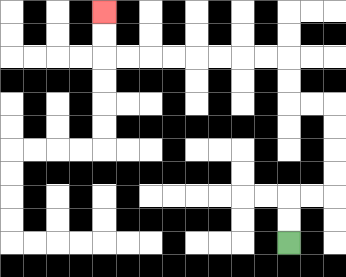{'start': '[12, 10]', 'end': '[4, 0]', 'path_directions': 'U,U,R,R,U,U,U,U,L,L,U,U,L,L,L,L,L,L,L,L,U,U', 'path_coordinates': '[[12, 10], [12, 9], [12, 8], [13, 8], [14, 8], [14, 7], [14, 6], [14, 5], [14, 4], [13, 4], [12, 4], [12, 3], [12, 2], [11, 2], [10, 2], [9, 2], [8, 2], [7, 2], [6, 2], [5, 2], [4, 2], [4, 1], [4, 0]]'}